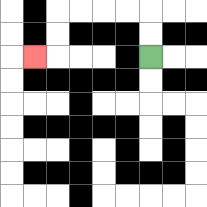{'start': '[6, 2]', 'end': '[1, 2]', 'path_directions': 'U,U,L,L,L,L,D,D,L', 'path_coordinates': '[[6, 2], [6, 1], [6, 0], [5, 0], [4, 0], [3, 0], [2, 0], [2, 1], [2, 2], [1, 2]]'}